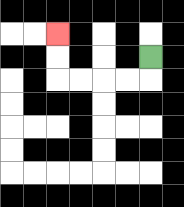{'start': '[6, 2]', 'end': '[2, 1]', 'path_directions': 'D,L,L,L,L,U,U', 'path_coordinates': '[[6, 2], [6, 3], [5, 3], [4, 3], [3, 3], [2, 3], [2, 2], [2, 1]]'}